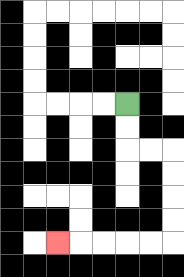{'start': '[5, 4]', 'end': '[2, 10]', 'path_directions': 'D,D,R,R,D,D,D,D,L,L,L,L,L', 'path_coordinates': '[[5, 4], [5, 5], [5, 6], [6, 6], [7, 6], [7, 7], [7, 8], [7, 9], [7, 10], [6, 10], [5, 10], [4, 10], [3, 10], [2, 10]]'}